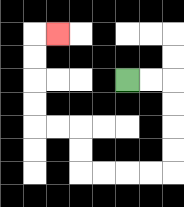{'start': '[5, 3]', 'end': '[2, 1]', 'path_directions': 'R,R,D,D,D,D,L,L,L,L,U,U,L,L,U,U,U,U,R', 'path_coordinates': '[[5, 3], [6, 3], [7, 3], [7, 4], [7, 5], [7, 6], [7, 7], [6, 7], [5, 7], [4, 7], [3, 7], [3, 6], [3, 5], [2, 5], [1, 5], [1, 4], [1, 3], [1, 2], [1, 1], [2, 1]]'}